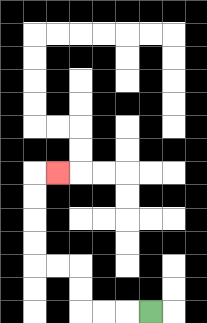{'start': '[6, 13]', 'end': '[2, 7]', 'path_directions': 'L,L,L,U,U,L,L,U,U,U,U,R', 'path_coordinates': '[[6, 13], [5, 13], [4, 13], [3, 13], [3, 12], [3, 11], [2, 11], [1, 11], [1, 10], [1, 9], [1, 8], [1, 7], [2, 7]]'}